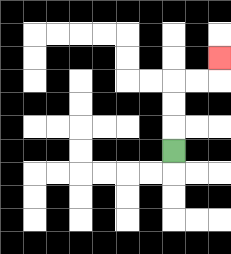{'start': '[7, 6]', 'end': '[9, 2]', 'path_directions': 'U,U,U,R,R,U', 'path_coordinates': '[[7, 6], [7, 5], [7, 4], [7, 3], [8, 3], [9, 3], [9, 2]]'}